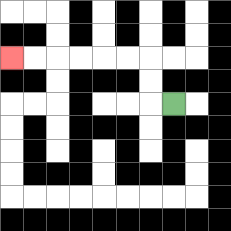{'start': '[7, 4]', 'end': '[0, 2]', 'path_directions': 'L,U,U,L,L,L,L,L,L', 'path_coordinates': '[[7, 4], [6, 4], [6, 3], [6, 2], [5, 2], [4, 2], [3, 2], [2, 2], [1, 2], [0, 2]]'}